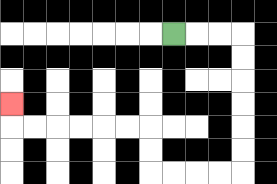{'start': '[7, 1]', 'end': '[0, 4]', 'path_directions': 'R,R,R,D,D,D,D,D,D,L,L,L,L,U,U,L,L,L,L,L,L,U', 'path_coordinates': '[[7, 1], [8, 1], [9, 1], [10, 1], [10, 2], [10, 3], [10, 4], [10, 5], [10, 6], [10, 7], [9, 7], [8, 7], [7, 7], [6, 7], [6, 6], [6, 5], [5, 5], [4, 5], [3, 5], [2, 5], [1, 5], [0, 5], [0, 4]]'}